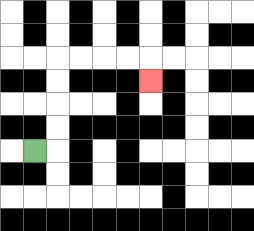{'start': '[1, 6]', 'end': '[6, 3]', 'path_directions': 'R,U,U,U,U,R,R,R,R,D', 'path_coordinates': '[[1, 6], [2, 6], [2, 5], [2, 4], [2, 3], [2, 2], [3, 2], [4, 2], [5, 2], [6, 2], [6, 3]]'}